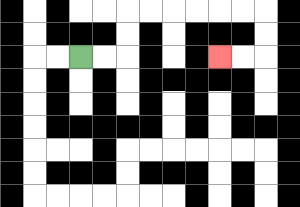{'start': '[3, 2]', 'end': '[9, 2]', 'path_directions': 'R,R,U,U,R,R,R,R,R,R,D,D,L,L', 'path_coordinates': '[[3, 2], [4, 2], [5, 2], [5, 1], [5, 0], [6, 0], [7, 0], [8, 0], [9, 0], [10, 0], [11, 0], [11, 1], [11, 2], [10, 2], [9, 2]]'}